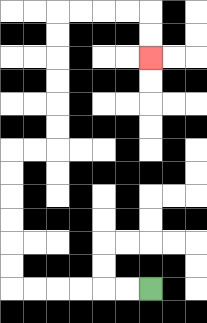{'start': '[6, 12]', 'end': '[6, 2]', 'path_directions': 'L,L,L,L,L,L,U,U,U,U,U,U,R,R,U,U,U,U,U,U,R,R,R,R,D,D', 'path_coordinates': '[[6, 12], [5, 12], [4, 12], [3, 12], [2, 12], [1, 12], [0, 12], [0, 11], [0, 10], [0, 9], [0, 8], [0, 7], [0, 6], [1, 6], [2, 6], [2, 5], [2, 4], [2, 3], [2, 2], [2, 1], [2, 0], [3, 0], [4, 0], [5, 0], [6, 0], [6, 1], [6, 2]]'}